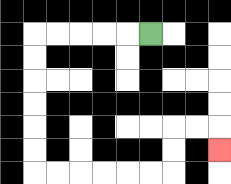{'start': '[6, 1]', 'end': '[9, 6]', 'path_directions': 'L,L,L,L,L,D,D,D,D,D,D,R,R,R,R,R,R,U,U,R,R,D', 'path_coordinates': '[[6, 1], [5, 1], [4, 1], [3, 1], [2, 1], [1, 1], [1, 2], [1, 3], [1, 4], [1, 5], [1, 6], [1, 7], [2, 7], [3, 7], [4, 7], [5, 7], [6, 7], [7, 7], [7, 6], [7, 5], [8, 5], [9, 5], [9, 6]]'}